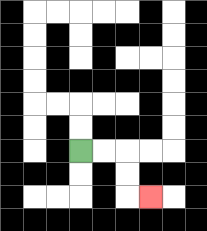{'start': '[3, 6]', 'end': '[6, 8]', 'path_directions': 'R,R,D,D,R', 'path_coordinates': '[[3, 6], [4, 6], [5, 6], [5, 7], [5, 8], [6, 8]]'}